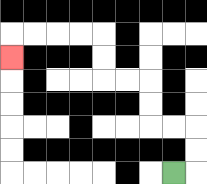{'start': '[7, 7]', 'end': '[0, 2]', 'path_directions': 'R,U,U,L,L,U,U,L,L,U,U,L,L,L,L,D', 'path_coordinates': '[[7, 7], [8, 7], [8, 6], [8, 5], [7, 5], [6, 5], [6, 4], [6, 3], [5, 3], [4, 3], [4, 2], [4, 1], [3, 1], [2, 1], [1, 1], [0, 1], [0, 2]]'}